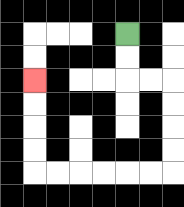{'start': '[5, 1]', 'end': '[1, 3]', 'path_directions': 'D,D,R,R,D,D,D,D,L,L,L,L,L,L,U,U,U,U', 'path_coordinates': '[[5, 1], [5, 2], [5, 3], [6, 3], [7, 3], [7, 4], [7, 5], [7, 6], [7, 7], [6, 7], [5, 7], [4, 7], [3, 7], [2, 7], [1, 7], [1, 6], [1, 5], [1, 4], [1, 3]]'}